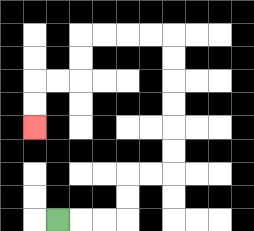{'start': '[2, 9]', 'end': '[1, 5]', 'path_directions': 'R,R,R,U,U,R,R,U,U,U,U,U,U,L,L,L,L,D,D,L,L,D,D', 'path_coordinates': '[[2, 9], [3, 9], [4, 9], [5, 9], [5, 8], [5, 7], [6, 7], [7, 7], [7, 6], [7, 5], [7, 4], [7, 3], [7, 2], [7, 1], [6, 1], [5, 1], [4, 1], [3, 1], [3, 2], [3, 3], [2, 3], [1, 3], [1, 4], [1, 5]]'}